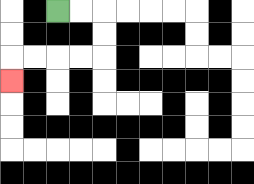{'start': '[2, 0]', 'end': '[0, 3]', 'path_directions': 'R,R,D,D,L,L,L,L,D', 'path_coordinates': '[[2, 0], [3, 0], [4, 0], [4, 1], [4, 2], [3, 2], [2, 2], [1, 2], [0, 2], [0, 3]]'}